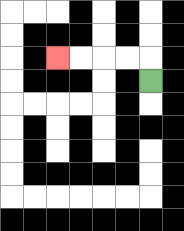{'start': '[6, 3]', 'end': '[2, 2]', 'path_directions': 'U,L,L,L,L', 'path_coordinates': '[[6, 3], [6, 2], [5, 2], [4, 2], [3, 2], [2, 2]]'}